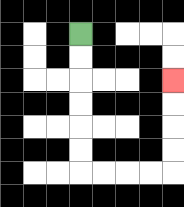{'start': '[3, 1]', 'end': '[7, 3]', 'path_directions': 'D,D,D,D,D,D,R,R,R,R,U,U,U,U', 'path_coordinates': '[[3, 1], [3, 2], [3, 3], [3, 4], [3, 5], [3, 6], [3, 7], [4, 7], [5, 7], [6, 7], [7, 7], [7, 6], [7, 5], [7, 4], [7, 3]]'}